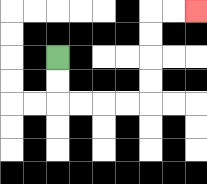{'start': '[2, 2]', 'end': '[8, 0]', 'path_directions': 'D,D,R,R,R,R,U,U,U,U,R,R', 'path_coordinates': '[[2, 2], [2, 3], [2, 4], [3, 4], [4, 4], [5, 4], [6, 4], [6, 3], [6, 2], [6, 1], [6, 0], [7, 0], [8, 0]]'}